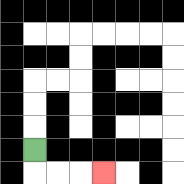{'start': '[1, 6]', 'end': '[4, 7]', 'path_directions': 'D,R,R,R', 'path_coordinates': '[[1, 6], [1, 7], [2, 7], [3, 7], [4, 7]]'}